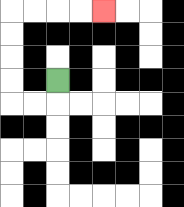{'start': '[2, 3]', 'end': '[4, 0]', 'path_directions': 'D,L,L,U,U,U,U,R,R,R,R', 'path_coordinates': '[[2, 3], [2, 4], [1, 4], [0, 4], [0, 3], [0, 2], [0, 1], [0, 0], [1, 0], [2, 0], [3, 0], [4, 0]]'}